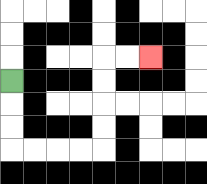{'start': '[0, 3]', 'end': '[6, 2]', 'path_directions': 'D,D,D,R,R,R,R,U,U,U,U,R,R', 'path_coordinates': '[[0, 3], [0, 4], [0, 5], [0, 6], [1, 6], [2, 6], [3, 6], [4, 6], [4, 5], [4, 4], [4, 3], [4, 2], [5, 2], [6, 2]]'}